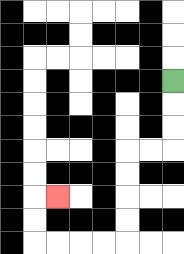{'start': '[7, 3]', 'end': '[2, 8]', 'path_directions': 'D,D,D,L,L,D,D,D,D,L,L,L,L,U,U,R', 'path_coordinates': '[[7, 3], [7, 4], [7, 5], [7, 6], [6, 6], [5, 6], [5, 7], [5, 8], [5, 9], [5, 10], [4, 10], [3, 10], [2, 10], [1, 10], [1, 9], [1, 8], [2, 8]]'}